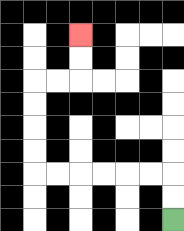{'start': '[7, 9]', 'end': '[3, 1]', 'path_directions': 'U,U,L,L,L,L,L,L,U,U,U,U,R,R,U,U', 'path_coordinates': '[[7, 9], [7, 8], [7, 7], [6, 7], [5, 7], [4, 7], [3, 7], [2, 7], [1, 7], [1, 6], [1, 5], [1, 4], [1, 3], [2, 3], [3, 3], [3, 2], [3, 1]]'}